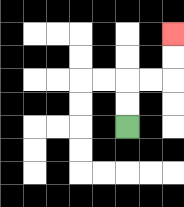{'start': '[5, 5]', 'end': '[7, 1]', 'path_directions': 'U,U,R,R,U,U', 'path_coordinates': '[[5, 5], [5, 4], [5, 3], [6, 3], [7, 3], [7, 2], [7, 1]]'}